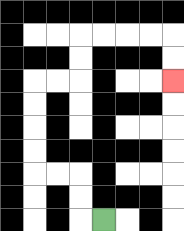{'start': '[4, 9]', 'end': '[7, 3]', 'path_directions': 'L,U,U,L,L,U,U,U,U,R,R,U,U,R,R,R,R,D,D', 'path_coordinates': '[[4, 9], [3, 9], [3, 8], [3, 7], [2, 7], [1, 7], [1, 6], [1, 5], [1, 4], [1, 3], [2, 3], [3, 3], [3, 2], [3, 1], [4, 1], [5, 1], [6, 1], [7, 1], [7, 2], [7, 3]]'}